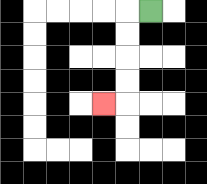{'start': '[6, 0]', 'end': '[4, 4]', 'path_directions': 'L,D,D,D,D,L', 'path_coordinates': '[[6, 0], [5, 0], [5, 1], [5, 2], [5, 3], [5, 4], [4, 4]]'}